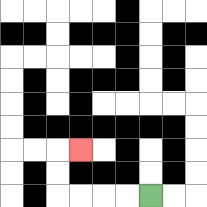{'start': '[6, 8]', 'end': '[3, 6]', 'path_directions': 'L,L,L,L,U,U,R', 'path_coordinates': '[[6, 8], [5, 8], [4, 8], [3, 8], [2, 8], [2, 7], [2, 6], [3, 6]]'}